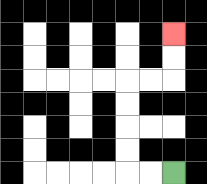{'start': '[7, 7]', 'end': '[7, 1]', 'path_directions': 'L,L,U,U,U,U,R,R,U,U', 'path_coordinates': '[[7, 7], [6, 7], [5, 7], [5, 6], [5, 5], [5, 4], [5, 3], [6, 3], [7, 3], [7, 2], [7, 1]]'}